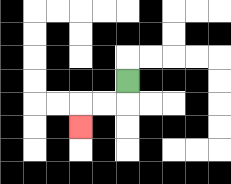{'start': '[5, 3]', 'end': '[3, 5]', 'path_directions': 'D,L,L,D', 'path_coordinates': '[[5, 3], [5, 4], [4, 4], [3, 4], [3, 5]]'}